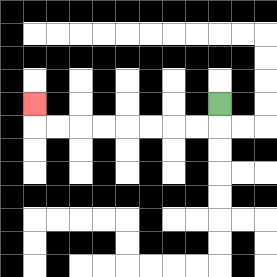{'start': '[9, 4]', 'end': '[1, 4]', 'path_directions': 'D,L,L,L,L,L,L,L,L,U', 'path_coordinates': '[[9, 4], [9, 5], [8, 5], [7, 5], [6, 5], [5, 5], [4, 5], [3, 5], [2, 5], [1, 5], [1, 4]]'}